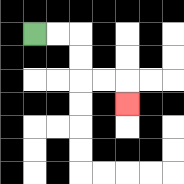{'start': '[1, 1]', 'end': '[5, 4]', 'path_directions': 'R,R,D,D,R,R,D', 'path_coordinates': '[[1, 1], [2, 1], [3, 1], [3, 2], [3, 3], [4, 3], [5, 3], [5, 4]]'}